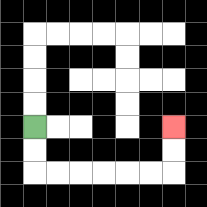{'start': '[1, 5]', 'end': '[7, 5]', 'path_directions': 'D,D,R,R,R,R,R,R,U,U', 'path_coordinates': '[[1, 5], [1, 6], [1, 7], [2, 7], [3, 7], [4, 7], [5, 7], [6, 7], [7, 7], [7, 6], [7, 5]]'}